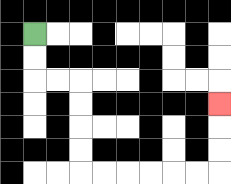{'start': '[1, 1]', 'end': '[9, 4]', 'path_directions': 'D,D,R,R,D,D,D,D,R,R,R,R,R,R,U,U,U', 'path_coordinates': '[[1, 1], [1, 2], [1, 3], [2, 3], [3, 3], [3, 4], [3, 5], [3, 6], [3, 7], [4, 7], [5, 7], [6, 7], [7, 7], [8, 7], [9, 7], [9, 6], [9, 5], [9, 4]]'}